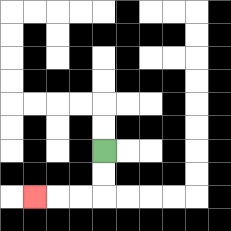{'start': '[4, 6]', 'end': '[1, 8]', 'path_directions': 'D,D,L,L,L', 'path_coordinates': '[[4, 6], [4, 7], [4, 8], [3, 8], [2, 8], [1, 8]]'}